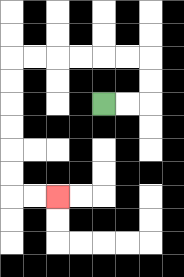{'start': '[4, 4]', 'end': '[2, 8]', 'path_directions': 'R,R,U,U,L,L,L,L,L,L,D,D,D,D,D,D,R,R', 'path_coordinates': '[[4, 4], [5, 4], [6, 4], [6, 3], [6, 2], [5, 2], [4, 2], [3, 2], [2, 2], [1, 2], [0, 2], [0, 3], [0, 4], [0, 5], [0, 6], [0, 7], [0, 8], [1, 8], [2, 8]]'}